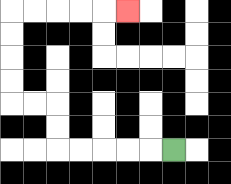{'start': '[7, 6]', 'end': '[5, 0]', 'path_directions': 'L,L,L,L,L,U,U,L,L,U,U,U,U,R,R,R,R,R', 'path_coordinates': '[[7, 6], [6, 6], [5, 6], [4, 6], [3, 6], [2, 6], [2, 5], [2, 4], [1, 4], [0, 4], [0, 3], [0, 2], [0, 1], [0, 0], [1, 0], [2, 0], [3, 0], [4, 0], [5, 0]]'}